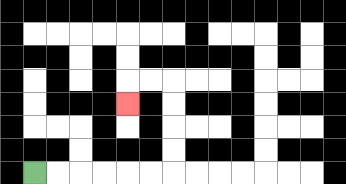{'start': '[1, 7]', 'end': '[5, 4]', 'path_directions': 'R,R,R,R,R,R,U,U,U,U,L,L,D', 'path_coordinates': '[[1, 7], [2, 7], [3, 7], [4, 7], [5, 7], [6, 7], [7, 7], [7, 6], [7, 5], [7, 4], [7, 3], [6, 3], [5, 3], [5, 4]]'}